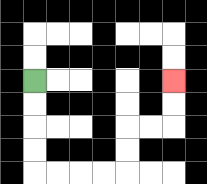{'start': '[1, 3]', 'end': '[7, 3]', 'path_directions': 'D,D,D,D,R,R,R,R,U,U,R,R,U,U', 'path_coordinates': '[[1, 3], [1, 4], [1, 5], [1, 6], [1, 7], [2, 7], [3, 7], [4, 7], [5, 7], [5, 6], [5, 5], [6, 5], [7, 5], [7, 4], [7, 3]]'}